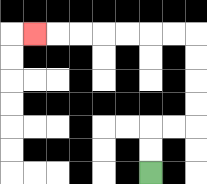{'start': '[6, 7]', 'end': '[1, 1]', 'path_directions': 'U,U,R,R,U,U,U,U,L,L,L,L,L,L,L', 'path_coordinates': '[[6, 7], [6, 6], [6, 5], [7, 5], [8, 5], [8, 4], [8, 3], [8, 2], [8, 1], [7, 1], [6, 1], [5, 1], [4, 1], [3, 1], [2, 1], [1, 1]]'}